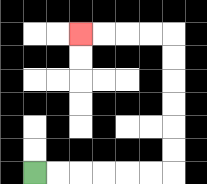{'start': '[1, 7]', 'end': '[3, 1]', 'path_directions': 'R,R,R,R,R,R,U,U,U,U,U,U,L,L,L,L', 'path_coordinates': '[[1, 7], [2, 7], [3, 7], [4, 7], [5, 7], [6, 7], [7, 7], [7, 6], [7, 5], [7, 4], [7, 3], [7, 2], [7, 1], [6, 1], [5, 1], [4, 1], [3, 1]]'}